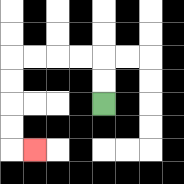{'start': '[4, 4]', 'end': '[1, 6]', 'path_directions': 'U,U,L,L,L,L,D,D,D,D,R', 'path_coordinates': '[[4, 4], [4, 3], [4, 2], [3, 2], [2, 2], [1, 2], [0, 2], [0, 3], [0, 4], [0, 5], [0, 6], [1, 6]]'}